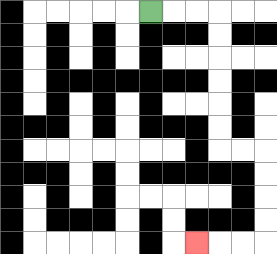{'start': '[6, 0]', 'end': '[8, 10]', 'path_directions': 'R,R,R,D,D,D,D,D,D,R,R,D,D,D,D,L,L,L', 'path_coordinates': '[[6, 0], [7, 0], [8, 0], [9, 0], [9, 1], [9, 2], [9, 3], [9, 4], [9, 5], [9, 6], [10, 6], [11, 6], [11, 7], [11, 8], [11, 9], [11, 10], [10, 10], [9, 10], [8, 10]]'}